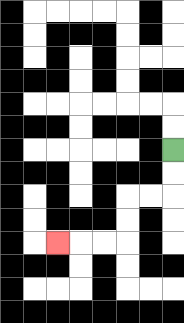{'start': '[7, 6]', 'end': '[2, 10]', 'path_directions': 'D,D,L,L,D,D,L,L,L', 'path_coordinates': '[[7, 6], [7, 7], [7, 8], [6, 8], [5, 8], [5, 9], [5, 10], [4, 10], [3, 10], [2, 10]]'}